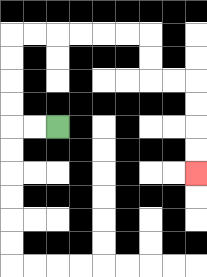{'start': '[2, 5]', 'end': '[8, 7]', 'path_directions': 'L,L,U,U,U,U,R,R,R,R,R,R,D,D,R,R,D,D,D,D', 'path_coordinates': '[[2, 5], [1, 5], [0, 5], [0, 4], [0, 3], [0, 2], [0, 1], [1, 1], [2, 1], [3, 1], [4, 1], [5, 1], [6, 1], [6, 2], [6, 3], [7, 3], [8, 3], [8, 4], [8, 5], [8, 6], [8, 7]]'}